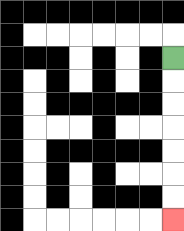{'start': '[7, 2]', 'end': '[7, 9]', 'path_directions': 'D,D,D,D,D,D,D', 'path_coordinates': '[[7, 2], [7, 3], [7, 4], [7, 5], [7, 6], [7, 7], [7, 8], [7, 9]]'}